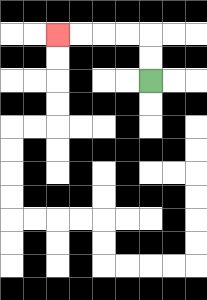{'start': '[6, 3]', 'end': '[2, 1]', 'path_directions': 'U,U,L,L,L,L', 'path_coordinates': '[[6, 3], [6, 2], [6, 1], [5, 1], [4, 1], [3, 1], [2, 1]]'}